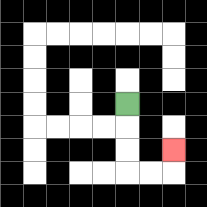{'start': '[5, 4]', 'end': '[7, 6]', 'path_directions': 'D,D,D,R,R,U', 'path_coordinates': '[[5, 4], [5, 5], [5, 6], [5, 7], [6, 7], [7, 7], [7, 6]]'}